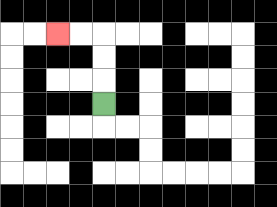{'start': '[4, 4]', 'end': '[2, 1]', 'path_directions': 'U,U,U,L,L', 'path_coordinates': '[[4, 4], [4, 3], [4, 2], [4, 1], [3, 1], [2, 1]]'}